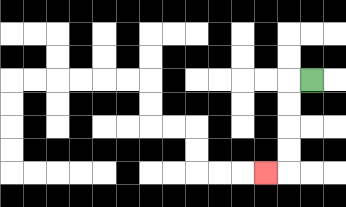{'start': '[13, 3]', 'end': '[11, 7]', 'path_directions': 'L,D,D,D,D,L', 'path_coordinates': '[[13, 3], [12, 3], [12, 4], [12, 5], [12, 6], [12, 7], [11, 7]]'}